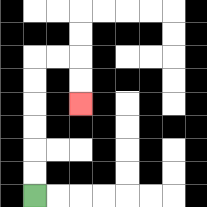{'start': '[1, 8]', 'end': '[3, 4]', 'path_directions': 'U,U,U,U,U,U,R,R,D,D', 'path_coordinates': '[[1, 8], [1, 7], [1, 6], [1, 5], [1, 4], [1, 3], [1, 2], [2, 2], [3, 2], [3, 3], [3, 4]]'}